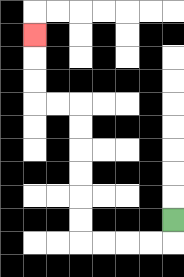{'start': '[7, 9]', 'end': '[1, 1]', 'path_directions': 'D,L,L,L,L,U,U,U,U,U,U,L,L,U,U,U', 'path_coordinates': '[[7, 9], [7, 10], [6, 10], [5, 10], [4, 10], [3, 10], [3, 9], [3, 8], [3, 7], [3, 6], [3, 5], [3, 4], [2, 4], [1, 4], [1, 3], [1, 2], [1, 1]]'}